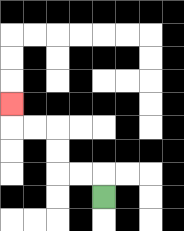{'start': '[4, 8]', 'end': '[0, 4]', 'path_directions': 'U,L,L,U,U,L,L,U', 'path_coordinates': '[[4, 8], [4, 7], [3, 7], [2, 7], [2, 6], [2, 5], [1, 5], [0, 5], [0, 4]]'}